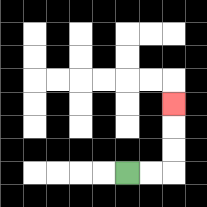{'start': '[5, 7]', 'end': '[7, 4]', 'path_directions': 'R,R,U,U,U', 'path_coordinates': '[[5, 7], [6, 7], [7, 7], [7, 6], [7, 5], [7, 4]]'}